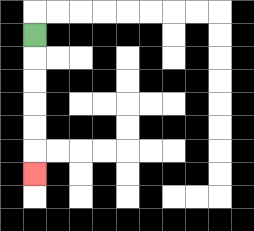{'start': '[1, 1]', 'end': '[1, 7]', 'path_directions': 'D,D,D,D,D,D', 'path_coordinates': '[[1, 1], [1, 2], [1, 3], [1, 4], [1, 5], [1, 6], [1, 7]]'}